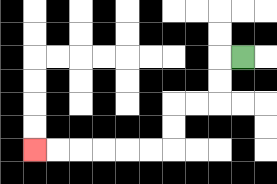{'start': '[10, 2]', 'end': '[1, 6]', 'path_directions': 'L,D,D,L,L,D,D,L,L,L,L,L,L', 'path_coordinates': '[[10, 2], [9, 2], [9, 3], [9, 4], [8, 4], [7, 4], [7, 5], [7, 6], [6, 6], [5, 6], [4, 6], [3, 6], [2, 6], [1, 6]]'}